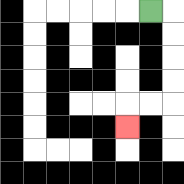{'start': '[6, 0]', 'end': '[5, 5]', 'path_directions': 'R,D,D,D,D,L,L,D', 'path_coordinates': '[[6, 0], [7, 0], [7, 1], [7, 2], [7, 3], [7, 4], [6, 4], [5, 4], [5, 5]]'}